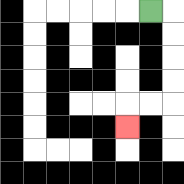{'start': '[6, 0]', 'end': '[5, 5]', 'path_directions': 'R,D,D,D,D,L,L,D', 'path_coordinates': '[[6, 0], [7, 0], [7, 1], [7, 2], [7, 3], [7, 4], [6, 4], [5, 4], [5, 5]]'}